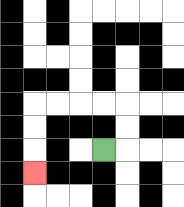{'start': '[4, 6]', 'end': '[1, 7]', 'path_directions': 'R,U,U,L,L,L,L,D,D,D', 'path_coordinates': '[[4, 6], [5, 6], [5, 5], [5, 4], [4, 4], [3, 4], [2, 4], [1, 4], [1, 5], [1, 6], [1, 7]]'}